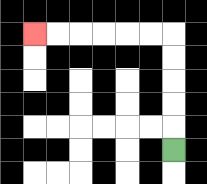{'start': '[7, 6]', 'end': '[1, 1]', 'path_directions': 'U,U,U,U,U,L,L,L,L,L,L', 'path_coordinates': '[[7, 6], [7, 5], [7, 4], [7, 3], [7, 2], [7, 1], [6, 1], [5, 1], [4, 1], [3, 1], [2, 1], [1, 1]]'}